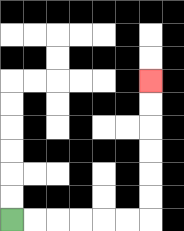{'start': '[0, 9]', 'end': '[6, 3]', 'path_directions': 'R,R,R,R,R,R,U,U,U,U,U,U', 'path_coordinates': '[[0, 9], [1, 9], [2, 9], [3, 9], [4, 9], [5, 9], [6, 9], [6, 8], [6, 7], [6, 6], [6, 5], [6, 4], [6, 3]]'}